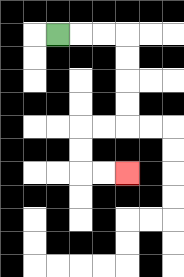{'start': '[2, 1]', 'end': '[5, 7]', 'path_directions': 'R,R,R,D,D,D,D,L,L,D,D,R,R', 'path_coordinates': '[[2, 1], [3, 1], [4, 1], [5, 1], [5, 2], [5, 3], [5, 4], [5, 5], [4, 5], [3, 5], [3, 6], [3, 7], [4, 7], [5, 7]]'}